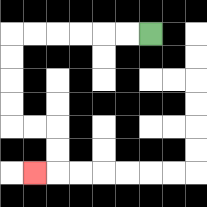{'start': '[6, 1]', 'end': '[1, 7]', 'path_directions': 'L,L,L,L,L,L,D,D,D,D,R,R,D,D,L', 'path_coordinates': '[[6, 1], [5, 1], [4, 1], [3, 1], [2, 1], [1, 1], [0, 1], [0, 2], [0, 3], [0, 4], [0, 5], [1, 5], [2, 5], [2, 6], [2, 7], [1, 7]]'}